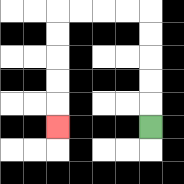{'start': '[6, 5]', 'end': '[2, 5]', 'path_directions': 'U,U,U,U,U,L,L,L,L,D,D,D,D,D', 'path_coordinates': '[[6, 5], [6, 4], [6, 3], [6, 2], [6, 1], [6, 0], [5, 0], [4, 0], [3, 0], [2, 0], [2, 1], [2, 2], [2, 3], [2, 4], [2, 5]]'}